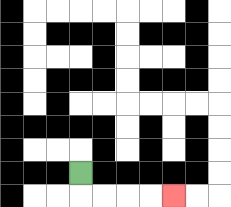{'start': '[3, 7]', 'end': '[7, 8]', 'path_directions': 'D,R,R,R,R', 'path_coordinates': '[[3, 7], [3, 8], [4, 8], [5, 8], [6, 8], [7, 8]]'}